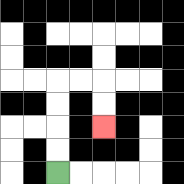{'start': '[2, 7]', 'end': '[4, 5]', 'path_directions': 'U,U,U,U,R,R,D,D', 'path_coordinates': '[[2, 7], [2, 6], [2, 5], [2, 4], [2, 3], [3, 3], [4, 3], [4, 4], [4, 5]]'}